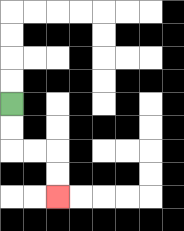{'start': '[0, 4]', 'end': '[2, 8]', 'path_directions': 'D,D,R,R,D,D', 'path_coordinates': '[[0, 4], [0, 5], [0, 6], [1, 6], [2, 6], [2, 7], [2, 8]]'}